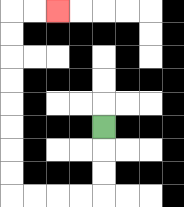{'start': '[4, 5]', 'end': '[2, 0]', 'path_directions': 'D,D,D,L,L,L,L,U,U,U,U,U,U,U,U,R,R', 'path_coordinates': '[[4, 5], [4, 6], [4, 7], [4, 8], [3, 8], [2, 8], [1, 8], [0, 8], [0, 7], [0, 6], [0, 5], [0, 4], [0, 3], [0, 2], [0, 1], [0, 0], [1, 0], [2, 0]]'}